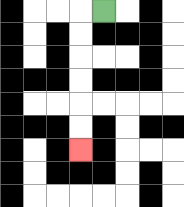{'start': '[4, 0]', 'end': '[3, 6]', 'path_directions': 'L,D,D,D,D,D,D', 'path_coordinates': '[[4, 0], [3, 0], [3, 1], [3, 2], [3, 3], [3, 4], [3, 5], [3, 6]]'}